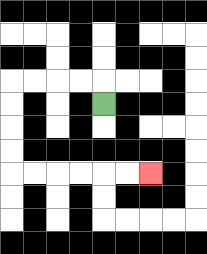{'start': '[4, 4]', 'end': '[6, 7]', 'path_directions': 'U,L,L,L,L,D,D,D,D,R,R,R,R,R,R', 'path_coordinates': '[[4, 4], [4, 3], [3, 3], [2, 3], [1, 3], [0, 3], [0, 4], [0, 5], [0, 6], [0, 7], [1, 7], [2, 7], [3, 7], [4, 7], [5, 7], [6, 7]]'}